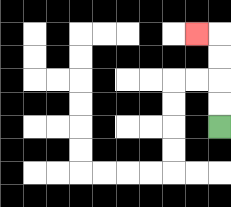{'start': '[9, 5]', 'end': '[8, 1]', 'path_directions': 'U,U,U,U,L', 'path_coordinates': '[[9, 5], [9, 4], [9, 3], [9, 2], [9, 1], [8, 1]]'}